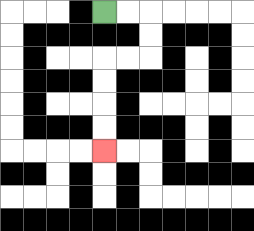{'start': '[4, 0]', 'end': '[4, 6]', 'path_directions': 'R,R,D,D,L,L,D,D,D,D', 'path_coordinates': '[[4, 0], [5, 0], [6, 0], [6, 1], [6, 2], [5, 2], [4, 2], [4, 3], [4, 4], [4, 5], [4, 6]]'}